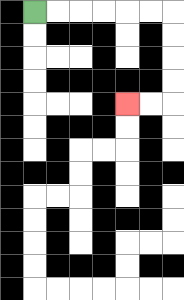{'start': '[1, 0]', 'end': '[5, 4]', 'path_directions': 'R,R,R,R,R,R,D,D,D,D,L,L', 'path_coordinates': '[[1, 0], [2, 0], [3, 0], [4, 0], [5, 0], [6, 0], [7, 0], [7, 1], [7, 2], [7, 3], [7, 4], [6, 4], [5, 4]]'}